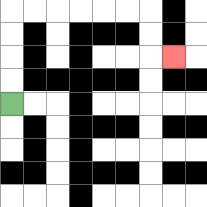{'start': '[0, 4]', 'end': '[7, 2]', 'path_directions': 'U,U,U,U,R,R,R,R,R,R,D,D,R', 'path_coordinates': '[[0, 4], [0, 3], [0, 2], [0, 1], [0, 0], [1, 0], [2, 0], [3, 0], [4, 0], [5, 0], [6, 0], [6, 1], [6, 2], [7, 2]]'}